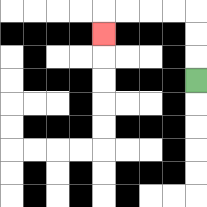{'start': '[8, 3]', 'end': '[4, 1]', 'path_directions': 'U,U,U,L,L,L,L,D', 'path_coordinates': '[[8, 3], [8, 2], [8, 1], [8, 0], [7, 0], [6, 0], [5, 0], [4, 0], [4, 1]]'}